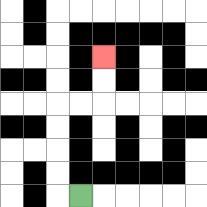{'start': '[3, 8]', 'end': '[4, 2]', 'path_directions': 'L,U,U,U,U,R,R,U,U', 'path_coordinates': '[[3, 8], [2, 8], [2, 7], [2, 6], [2, 5], [2, 4], [3, 4], [4, 4], [4, 3], [4, 2]]'}